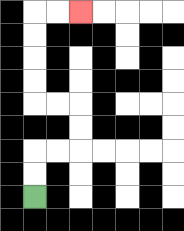{'start': '[1, 8]', 'end': '[3, 0]', 'path_directions': 'U,U,R,R,U,U,L,L,U,U,U,U,R,R', 'path_coordinates': '[[1, 8], [1, 7], [1, 6], [2, 6], [3, 6], [3, 5], [3, 4], [2, 4], [1, 4], [1, 3], [1, 2], [1, 1], [1, 0], [2, 0], [3, 0]]'}